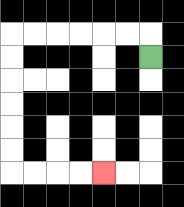{'start': '[6, 2]', 'end': '[4, 7]', 'path_directions': 'U,L,L,L,L,L,L,D,D,D,D,D,D,R,R,R,R', 'path_coordinates': '[[6, 2], [6, 1], [5, 1], [4, 1], [3, 1], [2, 1], [1, 1], [0, 1], [0, 2], [0, 3], [0, 4], [0, 5], [0, 6], [0, 7], [1, 7], [2, 7], [3, 7], [4, 7]]'}